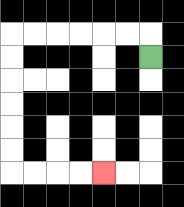{'start': '[6, 2]', 'end': '[4, 7]', 'path_directions': 'U,L,L,L,L,L,L,D,D,D,D,D,D,R,R,R,R', 'path_coordinates': '[[6, 2], [6, 1], [5, 1], [4, 1], [3, 1], [2, 1], [1, 1], [0, 1], [0, 2], [0, 3], [0, 4], [0, 5], [0, 6], [0, 7], [1, 7], [2, 7], [3, 7], [4, 7]]'}